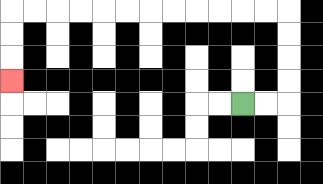{'start': '[10, 4]', 'end': '[0, 3]', 'path_directions': 'R,R,U,U,U,U,L,L,L,L,L,L,L,L,L,L,L,L,D,D,D', 'path_coordinates': '[[10, 4], [11, 4], [12, 4], [12, 3], [12, 2], [12, 1], [12, 0], [11, 0], [10, 0], [9, 0], [8, 0], [7, 0], [6, 0], [5, 0], [4, 0], [3, 0], [2, 0], [1, 0], [0, 0], [0, 1], [0, 2], [0, 3]]'}